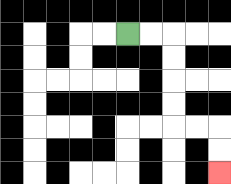{'start': '[5, 1]', 'end': '[9, 7]', 'path_directions': 'R,R,D,D,D,D,R,R,D,D', 'path_coordinates': '[[5, 1], [6, 1], [7, 1], [7, 2], [7, 3], [7, 4], [7, 5], [8, 5], [9, 5], [9, 6], [9, 7]]'}